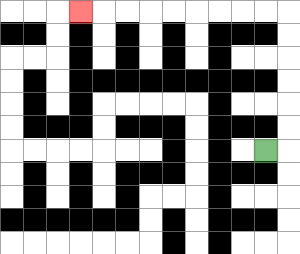{'start': '[11, 6]', 'end': '[3, 0]', 'path_directions': 'R,U,U,U,U,U,U,L,L,L,L,L,L,L,L,L', 'path_coordinates': '[[11, 6], [12, 6], [12, 5], [12, 4], [12, 3], [12, 2], [12, 1], [12, 0], [11, 0], [10, 0], [9, 0], [8, 0], [7, 0], [6, 0], [5, 0], [4, 0], [3, 0]]'}